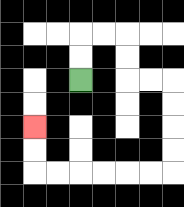{'start': '[3, 3]', 'end': '[1, 5]', 'path_directions': 'U,U,R,R,D,D,R,R,D,D,D,D,L,L,L,L,L,L,U,U', 'path_coordinates': '[[3, 3], [3, 2], [3, 1], [4, 1], [5, 1], [5, 2], [5, 3], [6, 3], [7, 3], [7, 4], [7, 5], [7, 6], [7, 7], [6, 7], [5, 7], [4, 7], [3, 7], [2, 7], [1, 7], [1, 6], [1, 5]]'}